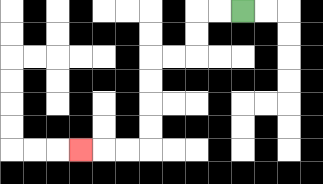{'start': '[10, 0]', 'end': '[3, 6]', 'path_directions': 'L,L,D,D,L,L,D,D,D,D,L,L,L', 'path_coordinates': '[[10, 0], [9, 0], [8, 0], [8, 1], [8, 2], [7, 2], [6, 2], [6, 3], [6, 4], [6, 5], [6, 6], [5, 6], [4, 6], [3, 6]]'}